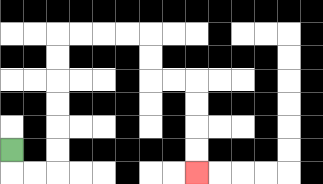{'start': '[0, 6]', 'end': '[8, 7]', 'path_directions': 'D,R,R,U,U,U,U,U,U,R,R,R,R,D,D,R,R,D,D,D,D', 'path_coordinates': '[[0, 6], [0, 7], [1, 7], [2, 7], [2, 6], [2, 5], [2, 4], [2, 3], [2, 2], [2, 1], [3, 1], [4, 1], [5, 1], [6, 1], [6, 2], [6, 3], [7, 3], [8, 3], [8, 4], [8, 5], [8, 6], [8, 7]]'}